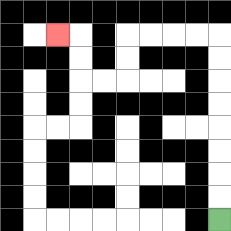{'start': '[9, 9]', 'end': '[2, 1]', 'path_directions': 'U,U,U,U,U,U,U,U,L,L,L,L,D,D,L,L,U,U,L', 'path_coordinates': '[[9, 9], [9, 8], [9, 7], [9, 6], [9, 5], [9, 4], [9, 3], [9, 2], [9, 1], [8, 1], [7, 1], [6, 1], [5, 1], [5, 2], [5, 3], [4, 3], [3, 3], [3, 2], [3, 1], [2, 1]]'}